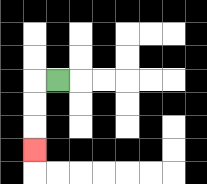{'start': '[2, 3]', 'end': '[1, 6]', 'path_directions': 'L,D,D,D', 'path_coordinates': '[[2, 3], [1, 3], [1, 4], [1, 5], [1, 6]]'}